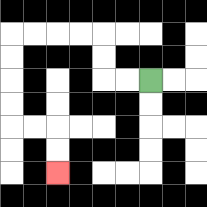{'start': '[6, 3]', 'end': '[2, 7]', 'path_directions': 'L,L,U,U,L,L,L,L,D,D,D,D,R,R,D,D', 'path_coordinates': '[[6, 3], [5, 3], [4, 3], [4, 2], [4, 1], [3, 1], [2, 1], [1, 1], [0, 1], [0, 2], [0, 3], [0, 4], [0, 5], [1, 5], [2, 5], [2, 6], [2, 7]]'}